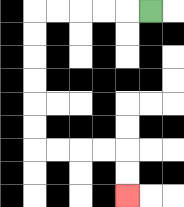{'start': '[6, 0]', 'end': '[5, 8]', 'path_directions': 'L,L,L,L,L,D,D,D,D,D,D,R,R,R,R,D,D', 'path_coordinates': '[[6, 0], [5, 0], [4, 0], [3, 0], [2, 0], [1, 0], [1, 1], [1, 2], [1, 3], [1, 4], [1, 5], [1, 6], [2, 6], [3, 6], [4, 6], [5, 6], [5, 7], [5, 8]]'}